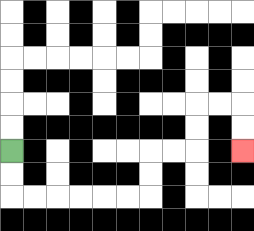{'start': '[0, 6]', 'end': '[10, 6]', 'path_directions': 'D,D,R,R,R,R,R,R,U,U,R,R,U,U,R,R,D,D', 'path_coordinates': '[[0, 6], [0, 7], [0, 8], [1, 8], [2, 8], [3, 8], [4, 8], [5, 8], [6, 8], [6, 7], [6, 6], [7, 6], [8, 6], [8, 5], [8, 4], [9, 4], [10, 4], [10, 5], [10, 6]]'}